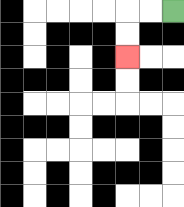{'start': '[7, 0]', 'end': '[5, 2]', 'path_directions': 'L,L,D,D', 'path_coordinates': '[[7, 0], [6, 0], [5, 0], [5, 1], [5, 2]]'}